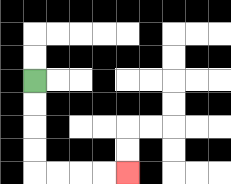{'start': '[1, 3]', 'end': '[5, 7]', 'path_directions': 'D,D,D,D,R,R,R,R', 'path_coordinates': '[[1, 3], [1, 4], [1, 5], [1, 6], [1, 7], [2, 7], [3, 7], [4, 7], [5, 7]]'}